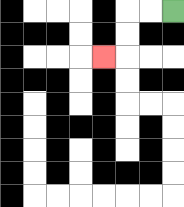{'start': '[7, 0]', 'end': '[4, 2]', 'path_directions': 'L,L,D,D,L', 'path_coordinates': '[[7, 0], [6, 0], [5, 0], [5, 1], [5, 2], [4, 2]]'}